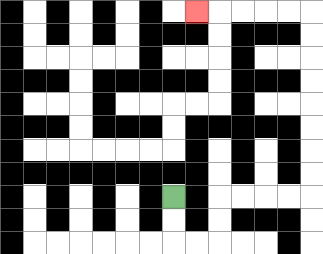{'start': '[7, 8]', 'end': '[8, 0]', 'path_directions': 'D,D,R,R,U,U,R,R,R,R,U,U,U,U,U,U,U,U,L,L,L,L,L', 'path_coordinates': '[[7, 8], [7, 9], [7, 10], [8, 10], [9, 10], [9, 9], [9, 8], [10, 8], [11, 8], [12, 8], [13, 8], [13, 7], [13, 6], [13, 5], [13, 4], [13, 3], [13, 2], [13, 1], [13, 0], [12, 0], [11, 0], [10, 0], [9, 0], [8, 0]]'}